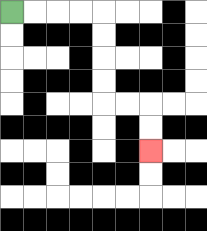{'start': '[0, 0]', 'end': '[6, 6]', 'path_directions': 'R,R,R,R,D,D,D,D,R,R,D,D', 'path_coordinates': '[[0, 0], [1, 0], [2, 0], [3, 0], [4, 0], [4, 1], [4, 2], [4, 3], [4, 4], [5, 4], [6, 4], [6, 5], [6, 6]]'}